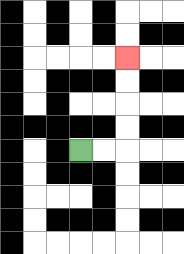{'start': '[3, 6]', 'end': '[5, 2]', 'path_directions': 'R,R,U,U,U,U', 'path_coordinates': '[[3, 6], [4, 6], [5, 6], [5, 5], [5, 4], [5, 3], [5, 2]]'}